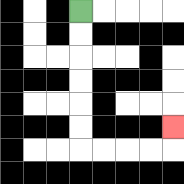{'start': '[3, 0]', 'end': '[7, 5]', 'path_directions': 'D,D,D,D,D,D,R,R,R,R,U', 'path_coordinates': '[[3, 0], [3, 1], [3, 2], [3, 3], [3, 4], [3, 5], [3, 6], [4, 6], [5, 6], [6, 6], [7, 6], [7, 5]]'}